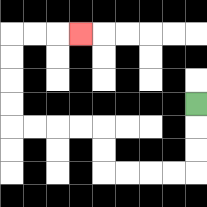{'start': '[8, 4]', 'end': '[3, 1]', 'path_directions': 'D,D,D,L,L,L,L,U,U,L,L,L,L,U,U,U,U,R,R,R', 'path_coordinates': '[[8, 4], [8, 5], [8, 6], [8, 7], [7, 7], [6, 7], [5, 7], [4, 7], [4, 6], [4, 5], [3, 5], [2, 5], [1, 5], [0, 5], [0, 4], [0, 3], [0, 2], [0, 1], [1, 1], [2, 1], [3, 1]]'}